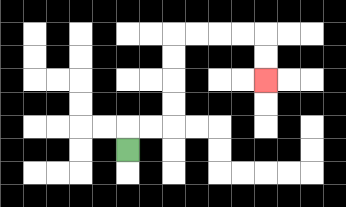{'start': '[5, 6]', 'end': '[11, 3]', 'path_directions': 'U,R,R,U,U,U,U,R,R,R,R,D,D', 'path_coordinates': '[[5, 6], [5, 5], [6, 5], [7, 5], [7, 4], [7, 3], [7, 2], [7, 1], [8, 1], [9, 1], [10, 1], [11, 1], [11, 2], [11, 3]]'}